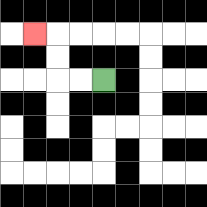{'start': '[4, 3]', 'end': '[1, 1]', 'path_directions': 'L,L,U,U,L', 'path_coordinates': '[[4, 3], [3, 3], [2, 3], [2, 2], [2, 1], [1, 1]]'}